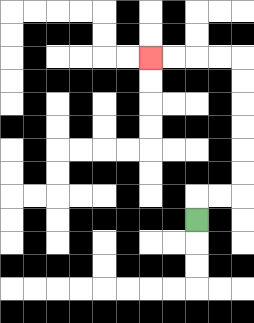{'start': '[8, 9]', 'end': '[6, 2]', 'path_directions': 'U,R,R,U,U,U,U,U,U,L,L,L,L', 'path_coordinates': '[[8, 9], [8, 8], [9, 8], [10, 8], [10, 7], [10, 6], [10, 5], [10, 4], [10, 3], [10, 2], [9, 2], [8, 2], [7, 2], [6, 2]]'}